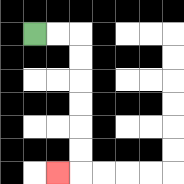{'start': '[1, 1]', 'end': '[2, 7]', 'path_directions': 'R,R,D,D,D,D,D,D,L', 'path_coordinates': '[[1, 1], [2, 1], [3, 1], [3, 2], [3, 3], [3, 4], [3, 5], [3, 6], [3, 7], [2, 7]]'}